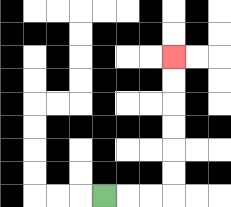{'start': '[4, 8]', 'end': '[7, 2]', 'path_directions': 'R,R,R,U,U,U,U,U,U', 'path_coordinates': '[[4, 8], [5, 8], [6, 8], [7, 8], [7, 7], [7, 6], [7, 5], [7, 4], [7, 3], [7, 2]]'}